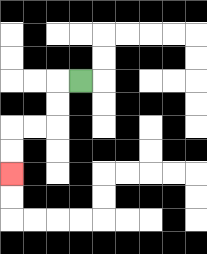{'start': '[3, 3]', 'end': '[0, 7]', 'path_directions': 'L,D,D,L,L,D,D', 'path_coordinates': '[[3, 3], [2, 3], [2, 4], [2, 5], [1, 5], [0, 5], [0, 6], [0, 7]]'}